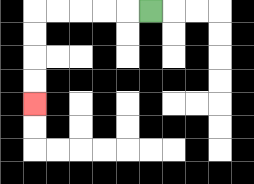{'start': '[6, 0]', 'end': '[1, 4]', 'path_directions': 'L,L,L,L,L,D,D,D,D', 'path_coordinates': '[[6, 0], [5, 0], [4, 0], [3, 0], [2, 0], [1, 0], [1, 1], [1, 2], [1, 3], [1, 4]]'}